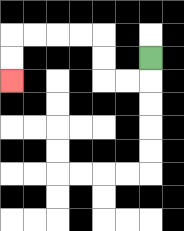{'start': '[6, 2]', 'end': '[0, 3]', 'path_directions': 'D,L,L,U,U,L,L,L,L,D,D', 'path_coordinates': '[[6, 2], [6, 3], [5, 3], [4, 3], [4, 2], [4, 1], [3, 1], [2, 1], [1, 1], [0, 1], [0, 2], [0, 3]]'}